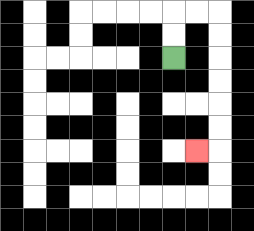{'start': '[7, 2]', 'end': '[8, 6]', 'path_directions': 'U,U,R,R,D,D,D,D,D,D,L', 'path_coordinates': '[[7, 2], [7, 1], [7, 0], [8, 0], [9, 0], [9, 1], [9, 2], [9, 3], [9, 4], [9, 5], [9, 6], [8, 6]]'}